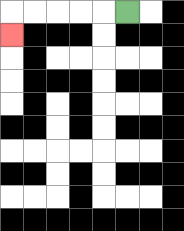{'start': '[5, 0]', 'end': '[0, 1]', 'path_directions': 'L,L,L,L,L,D', 'path_coordinates': '[[5, 0], [4, 0], [3, 0], [2, 0], [1, 0], [0, 0], [0, 1]]'}